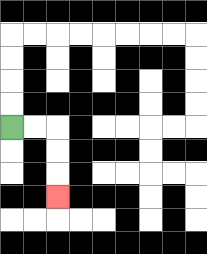{'start': '[0, 5]', 'end': '[2, 8]', 'path_directions': 'R,R,D,D,D', 'path_coordinates': '[[0, 5], [1, 5], [2, 5], [2, 6], [2, 7], [2, 8]]'}